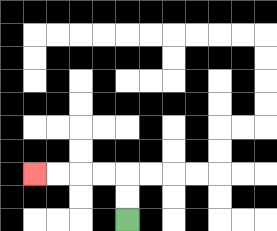{'start': '[5, 9]', 'end': '[1, 7]', 'path_directions': 'U,U,L,L,L,L', 'path_coordinates': '[[5, 9], [5, 8], [5, 7], [4, 7], [3, 7], [2, 7], [1, 7]]'}